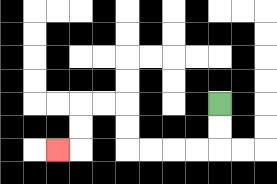{'start': '[9, 4]', 'end': '[2, 6]', 'path_directions': 'D,D,L,L,L,L,U,U,L,L,D,D,L', 'path_coordinates': '[[9, 4], [9, 5], [9, 6], [8, 6], [7, 6], [6, 6], [5, 6], [5, 5], [5, 4], [4, 4], [3, 4], [3, 5], [3, 6], [2, 6]]'}